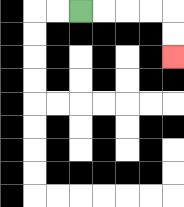{'start': '[3, 0]', 'end': '[7, 2]', 'path_directions': 'R,R,R,R,D,D', 'path_coordinates': '[[3, 0], [4, 0], [5, 0], [6, 0], [7, 0], [7, 1], [7, 2]]'}